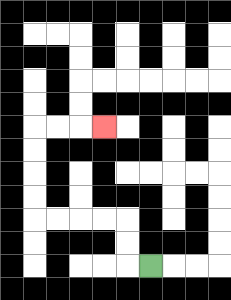{'start': '[6, 11]', 'end': '[4, 5]', 'path_directions': 'L,U,U,L,L,L,L,U,U,U,U,R,R,R', 'path_coordinates': '[[6, 11], [5, 11], [5, 10], [5, 9], [4, 9], [3, 9], [2, 9], [1, 9], [1, 8], [1, 7], [1, 6], [1, 5], [2, 5], [3, 5], [4, 5]]'}